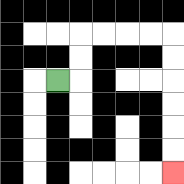{'start': '[2, 3]', 'end': '[7, 7]', 'path_directions': 'R,U,U,R,R,R,R,D,D,D,D,D,D', 'path_coordinates': '[[2, 3], [3, 3], [3, 2], [3, 1], [4, 1], [5, 1], [6, 1], [7, 1], [7, 2], [7, 3], [7, 4], [7, 5], [7, 6], [7, 7]]'}